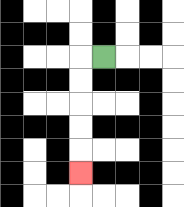{'start': '[4, 2]', 'end': '[3, 7]', 'path_directions': 'L,D,D,D,D,D', 'path_coordinates': '[[4, 2], [3, 2], [3, 3], [3, 4], [3, 5], [3, 6], [3, 7]]'}